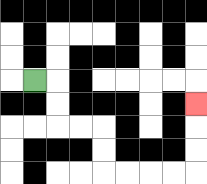{'start': '[1, 3]', 'end': '[8, 4]', 'path_directions': 'R,D,D,R,R,D,D,R,R,R,R,U,U,U', 'path_coordinates': '[[1, 3], [2, 3], [2, 4], [2, 5], [3, 5], [4, 5], [4, 6], [4, 7], [5, 7], [6, 7], [7, 7], [8, 7], [8, 6], [8, 5], [8, 4]]'}